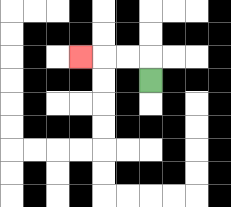{'start': '[6, 3]', 'end': '[3, 2]', 'path_directions': 'U,L,L,L', 'path_coordinates': '[[6, 3], [6, 2], [5, 2], [4, 2], [3, 2]]'}